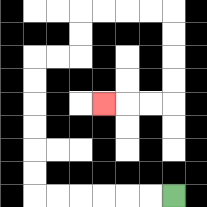{'start': '[7, 8]', 'end': '[4, 4]', 'path_directions': 'L,L,L,L,L,L,U,U,U,U,U,U,R,R,U,U,R,R,R,R,D,D,D,D,L,L,L', 'path_coordinates': '[[7, 8], [6, 8], [5, 8], [4, 8], [3, 8], [2, 8], [1, 8], [1, 7], [1, 6], [1, 5], [1, 4], [1, 3], [1, 2], [2, 2], [3, 2], [3, 1], [3, 0], [4, 0], [5, 0], [6, 0], [7, 0], [7, 1], [7, 2], [7, 3], [7, 4], [6, 4], [5, 4], [4, 4]]'}